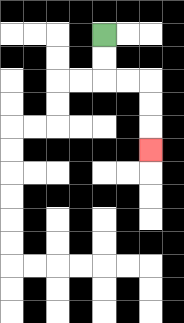{'start': '[4, 1]', 'end': '[6, 6]', 'path_directions': 'D,D,R,R,D,D,D', 'path_coordinates': '[[4, 1], [4, 2], [4, 3], [5, 3], [6, 3], [6, 4], [6, 5], [6, 6]]'}